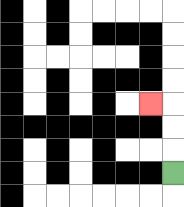{'start': '[7, 7]', 'end': '[6, 4]', 'path_directions': 'U,U,U,L', 'path_coordinates': '[[7, 7], [7, 6], [7, 5], [7, 4], [6, 4]]'}